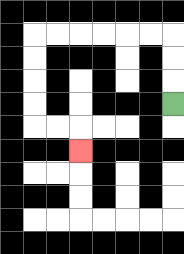{'start': '[7, 4]', 'end': '[3, 6]', 'path_directions': 'U,U,U,L,L,L,L,L,L,D,D,D,D,R,R,D', 'path_coordinates': '[[7, 4], [7, 3], [7, 2], [7, 1], [6, 1], [5, 1], [4, 1], [3, 1], [2, 1], [1, 1], [1, 2], [1, 3], [1, 4], [1, 5], [2, 5], [3, 5], [3, 6]]'}